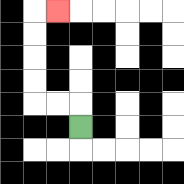{'start': '[3, 5]', 'end': '[2, 0]', 'path_directions': 'U,L,L,U,U,U,U,R', 'path_coordinates': '[[3, 5], [3, 4], [2, 4], [1, 4], [1, 3], [1, 2], [1, 1], [1, 0], [2, 0]]'}